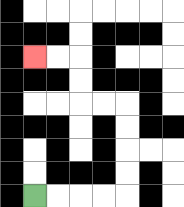{'start': '[1, 8]', 'end': '[1, 2]', 'path_directions': 'R,R,R,R,U,U,U,U,L,L,U,U,L,L', 'path_coordinates': '[[1, 8], [2, 8], [3, 8], [4, 8], [5, 8], [5, 7], [5, 6], [5, 5], [5, 4], [4, 4], [3, 4], [3, 3], [3, 2], [2, 2], [1, 2]]'}